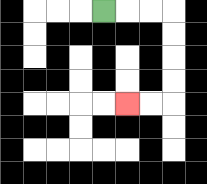{'start': '[4, 0]', 'end': '[5, 4]', 'path_directions': 'R,R,R,D,D,D,D,L,L', 'path_coordinates': '[[4, 0], [5, 0], [6, 0], [7, 0], [7, 1], [7, 2], [7, 3], [7, 4], [6, 4], [5, 4]]'}